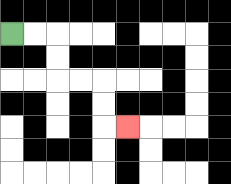{'start': '[0, 1]', 'end': '[5, 5]', 'path_directions': 'R,R,D,D,R,R,D,D,R', 'path_coordinates': '[[0, 1], [1, 1], [2, 1], [2, 2], [2, 3], [3, 3], [4, 3], [4, 4], [4, 5], [5, 5]]'}